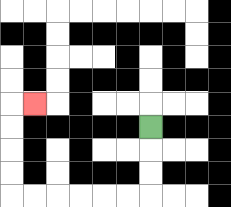{'start': '[6, 5]', 'end': '[1, 4]', 'path_directions': 'D,D,D,L,L,L,L,L,L,U,U,U,U,R', 'path_coordinates': '[[6, 5], [6, 6], [6, 7], [6, 8], [5, 8], [4, 8], [3, 8], [2, 8], [1, 8], [0, 8], [0, 7], [0, 6], [0, 5], [0, 4], [1, 4]]'}